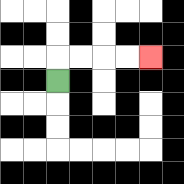{'start': '[2, 3]', 'end': '[6, 2]', 'path_directions': 'U,R,R,R,R', 'path_coordinates': '[[2, 3], [2, 2], [3, 2], [4, 2], [5, 2], [6, 2]]'}